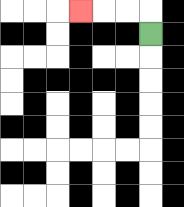{'start': '[6, 1]', 'end': '[3, 0]', 'path_directions': 'U,L,L,L', 'path_coordinates': '[[6, 1], [6, 0], [5, 0], [4, 0], [3, 0]]'}